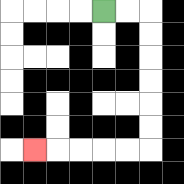{'start': '[4, 0]', 'end': '[1, 6]', 'path_directions': 'R,R,D,D,D,D,D,D,L,L,L,L,L', 'path_coordinates': '[[4, 0], [5, 0], [6, 0], [6, 1], [6, 2], [6, 3], [6, 4], [6, 5], [6, 6], [5, 6], [4, 6], [3, 6], [2, 6], [1, 6]]'}